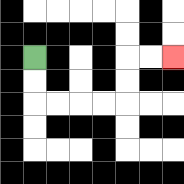{'start': '[1, 2]', 'end': '[7, 2]', 'path_directions': 'D,D,R,R,R,R,U,U,R,R', 'path_coordinates': '[[1, 2], [1, 3], [1, 4], [2, 4], [3, 4], [4, 4], [5, 4], [5, 3], [5, 2], [6, 2], [7, 2]]'}